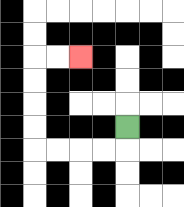{'start': '[5, 5]', 'end': '[3, 2]', 'path_directions': 'D,L,L,L,L,U,U,U,U,R,R', 'path_coordinates': '[[5, 5], [5, 6], [4, 6], [3, 6], [2, 6], [1, 6], [1, 5], [1, 4], [1, 3], [1, 2], [2, 2], [3, 2]]'}